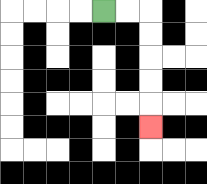{'start': '[4, 0]', 'end': '[6, 5]', 'path_directions': 'R,R,D,D,D,D,D', 'path_coordinates': '[[4, 0], [5, 0], [6, 0], [6, 1], [6, 2], [6, 3], [6, 4], [6, 5]]'}